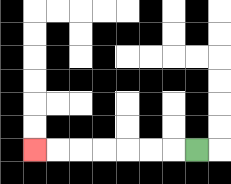{'start': '[8, 6]', 'end': '[1, 6]', 'path_directions': 'L,L,L,L,L,L,L', 'path_coordinates': '[[8, 6], [7, 6], [6, 6], [5, 6], [4, 6], [3, 6], [2, 6], [1, 6]]'}